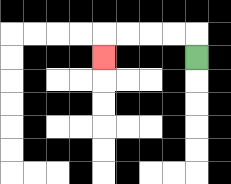{'start': '[8, 2]', 'end': '[4, 2]', 'path_directions': 'U,L,L,L,L,D', 'path_coordinates': '[[8, 2], [8, 1], [7, 1], [6, 1], [5, 1], [4, 1], [4, 2]]'}